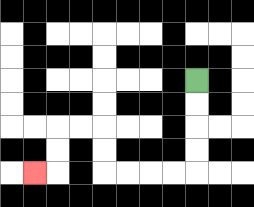{'start': '[8, 3]', 'end': '[1, 7]', 'path_directions': 'D,D,D,D,L,L,L,L,U,U,L,L,D,D,L', 'path_coordinates': '[[8, 3], [8, 4], [8, 5], [8, 6], [8, 7], [7, 7], [6, 7], [5, 7], [4, 7], [4, 6], [4, 5], [3, 5], [2, 5], [2, 6], [2, 7], [1, 7]]'}